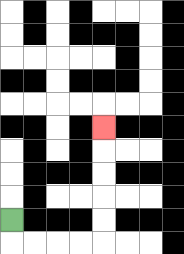{'start': '[0, 9]', 'end': '[4, 5]', 'path_directions': 'D,R,R,R,R,U,U,U,U,U', 'path_coordinates': '[[0, 9], [0, 10], [1, 10], [2, 10], [3, 10], [4, 10], [4, 9], [4, 8], [4, 7], [4, 6], [4, 5]]'}